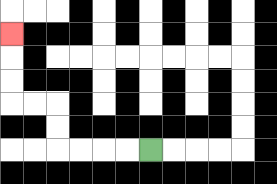{'start': '[6, 6]', 'end': '[0, 1]', 'path_directions': 'L,L,L,L,U,U,L,L,U,U,U', 'path_coordinates': '[[6, 6], [5, 6], [4, 6], [3, 6], [2, 6], [2, 5], [2, 4], [1, 4], [0, 4], [0, 3], [0, 2], [0, 1]]'}